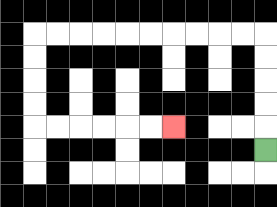{'start': '[11, 6]', 'end': '[7, 5]', 'path_directions': 'U,U,U,U,U,L,L,L,L,L,L,L,L,L,L,D,D,D,D,R,R,R,R,R,R', 'path_coordinates': '[[11, 6], [11, 5], [11, 4], [11, 3], [11, 2], [11, 1], [10, 1], [9, 1], [8, 1], [7, 1], [6, 1], [5, 1], [4, 1], [3, 1], [2, 1], [1, 1], [1, 2], [1, 3], [1, 4], [1, 5], [2, 5], [3, 5], [4, 5], [5, 5], [6, 5], [7, 5]]'}